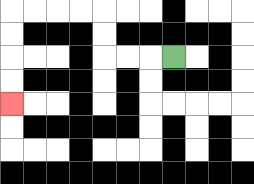{'start': '[7, 2]', 'end': '[0, 4]', 'path_directions': 'L,L,L,U,U,L,L,L,L,D,D,D,D', 'path_coordinates': '[[7, 2], [6, 2], [5, 2], [4, 2], [4, 1], [4, 0], [3, 0], [2, 0], [1, 0], [0, 0], [0, 1], [0, 2], [0, 3], [0, 4]]'}